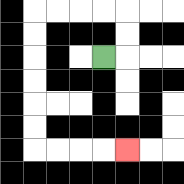{'start': '[4, 2]', 'end': '[5, 6]', 'path_directions': 'R,U,U,L,L,L,L,D,D,D,D,D,D,R,R,R,R', 'path_coordinates': '[[4, 2], [5, 2], [5, 1], [5, 0], [4, 0], [3, 0], [2, 0], [1, 0], [1, 1], [1, 2], [1, 3], [1, 4], [1, 5], [1, 6], [2, 6], [3, 6], [4, 6], [5, 6]]'}